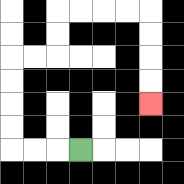{'start': '[3, 6]', 'end': '[6, 4]', 'path_directions': 'L,L,L,U,U,U,U,R,R,U,U,R,R,R,R,D,D,D,D', 'path_coordinates': '[[3, 6], [2, 6], [1, 6], [0, 6], [0, 5], [0, 4], [0, 3], [0, 2], [1, 2], [2, 2], [2, 1], [2, 0], [3, 0], [4, 0], [5, 0], [6, 0], [6, 1], [6, 2], [6, 3], [6, 4]]'}